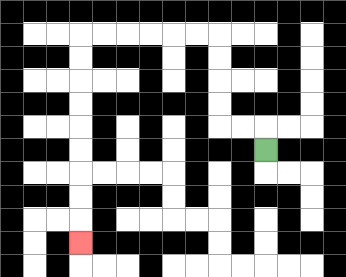{'start': '[11, 6]', 'end': '[3, 10]', 'path_directions': 'U,L,L,U,U,U,U,L,L,L,L,L,L,D,D,D,D,D,D,D,D,D', 'path_coordinates': '[[11, 6], [11, 5], [10, 5], [9, 5], [9, 4], [9, 3], [9, 2], [9, 1], [8, 1], [7, 1], [6, 1], [5, 1], [4, 1], [3, 1], [3, 2], [3, 3], [3, 4], [3, 5], [3, 6], [3, 7], [3, 8], [3, 9], [3, 10]]'}